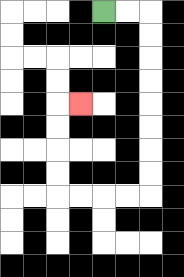{'start': '[4, 0]', 'end': '[3, 4]', 'path_directions': 'R,R,D,D,D,D,D,D,D,D,L,L,L,L,U,U,U,U,R', 'path_coordinates': '[[4, 0], [5, 0], [6, 0], [6, 1], [6, 2], [6, 3], [6, 4], [6, 5], [6, 6], [6, 7], [6, 8], [5, 8], [4, 8], [3, 8], [2, 8], [2, 7], [2, 6], [2, 5], [2, 4], [3, 4]]'}